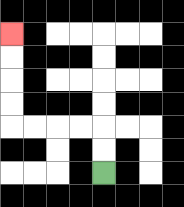{'start': '[4, 7]', 'end': '[0, 1]', 'path_directions': 'U,U,L,L,L,L,U,U,U,U', 'path_coordinates': '[[4, 7], [4, 6], [4, 5], [3, 5], [2, 5], [1, 5], [0, 5], [0, 4], [0, 3], [0, 2], [0, 1]]'}